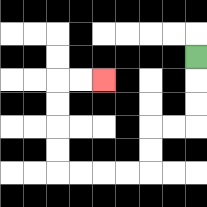{'start': '[8, 2]', 'end': '[4, 3]', 'path_directions': 'D,D,D,L,L,D,D,L,L,L,L,U,U,U,U,R,R', 'path_coordinates': '[[8, 2], [8, 3], [8, 4], [8, 5], [7, 5], [6, 5], [6, 6], [6, 7], [5, 7], [4, 7], [3, 7], [2, 7], [2, 6], [2, 5], [2, 4], [2, 3], [3, 3], [4, 3]]'}